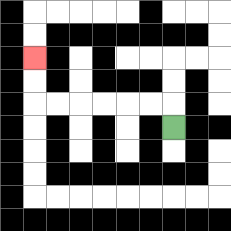{'start': '[7, 5]', 'end': '[1, 2]', 'path_directions': 'U,L,L,L,L,L,L,U,U', 'path_coordinates': '[[7, 5], [7, 4], [6, 4], [5, 4], [4, 4], [3, 4], [2, 4], [1, 4], [1, 3], [1, 2]]'}